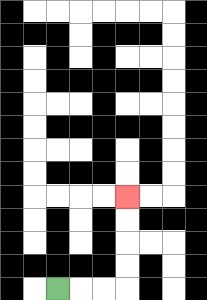{'start': '[2, 12]', 'end': '[5, 8]', 'path_directions': 'R,R,R,U,U,U,U', 'path_coordinates': '[[2, 12], [3, 12], [4, 12], [5, 12], [5, 11], [5, 10], [5, 9], [5, 8]]'}